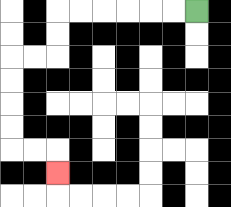{'start': '[8, 0]', 'end': '[2, 7]', 'path_directions': 'L,L,L,L,L,L,D,D,L,L,D,D,D,D,R,R,D', 'path_coordinates': '[[8, 0], [7, 0], [6, 0], [5, 0], [4, 0], [3, 0], [2, 0], [2, 1], [2, 2], [1, 2], [0, 2], [0, 3], [0, 4], [0, 5], [0, 6], [1, 6], [2, 6], [2, 7]]'}